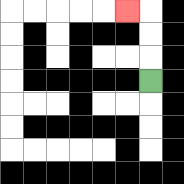{'start': '[6, 3]', 'end': '[5, 0]', 'path_directions': 'U,U,U,L', 'path_coordinates': '[[6, 3], [6, 2], [6, 1], [6, 0], [5, 0]]'}